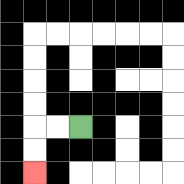{'start': '[3, 5]', 'end': '[1, 7]', 'path_directions': 'L,L,D,D', 'path_coordinates': '[[3, 5], [2, 5], [1, 5], [1, 6], [1, 7]]'}